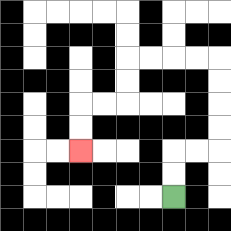{'start': '[7, 8]', 'end': '[3, 6]', 'path_directions': 'U,U,R,R,U,U,U,U,L,L,L,L,D,D,L,L,D,D', 'path_coordinates': '[[7, 8], [7, 7], [7, 6], [8, 6], [9, 6], [9, 5], [9, 4], [9, 3], [9, 2], [8, 2], [7, 2], [6, 2], [5, 2], [5, 3], [5, 4], [4, 4], [3, 4], [3, 5], [3, 6]]'}